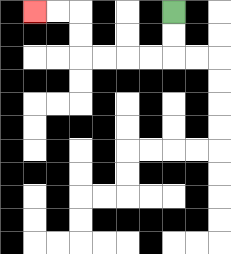{'start': '[7, 0]', 'end': '[1, 0]', 'path_directions': 'D,D,L,L,L,L,U,U,L,L', 'path_coordinates': '[[7, 0], [7, 1], [7, 2], [6, 2], [5, 2], [4, 2], [3, 2], [3, 1], [3, 0], [2, 0], [1, 0]]'}